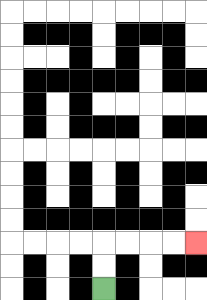{'start': '[4, 12]', 'end': '[8, 10]', 'path_directions': 'U,U,R,R,R,R', 'path_coordinates': '[[4, 12], [4, 11], [4, 10], [5, 10], [6, 10], [7, 10], [8, 10]]'}